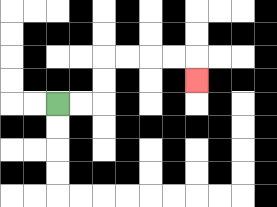{'start': '[2, 4]', 'end': '[8, 3]', 'path_directions': 'R,R,U,U,R,R,R,R,D', 'path_coordinates': '[[2, 4], [3, 4], [4, 4], [4, 3], [4, 2], [5, 2], [6, 2], [7, 2], [8, 2], [8, 3]]'}